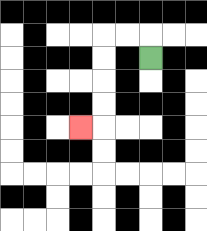{'start': '[6, 2]', 'end': '[3, 5]', 'path_directions': 'U,L,L,D,D,D,D,L', 'path_coordinates': '[[6, 2], [6, 1], [5, 1], [4, 1], [4, 2], [4, 3], [4, 4], [4, 5], [3, 5]]'}